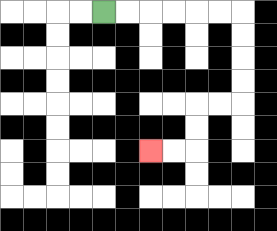{'start': '[4, 0]', 'end': '[6, 6]', 'path_directions': 'R,R,R,R,R,R,D,D,D,D,L,L,D,D,L,L', 'path_coordinates': '[[4, 0], [5, 0], [6, 0], [7, 0], [8, 0], [9, 0], [10, 0], [10, 1], [10, 2], [10, 3], [10, 4], [9, 4], [8, 4], [8, 5], [8, 6], [7, 6], [6, 6]]'}